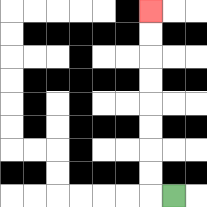{'start': '[7, 8]', 'end': '[6, 0]', 'path_directions': 'L,U,U,U,U,U,U,U,U', 'path_coordinates': '[[7, 8], [6, 8], [6, 7], [6, 6], [6, 5], [6, 4], [6, 3], [6, 2], [6, 1], [6, 0]]'}